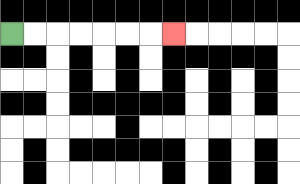{'start': '[0, 1]', 'end': '[7, 1]', 'path_directions': 'R,R,R,R,R,R,R', 'path_coordinates': '[[0, 1], [1, 1], [2, 1], [3, 1], [4, 1], [5, 1], [6, 1], [7, 1]]'}